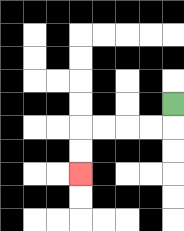{'start': '[7, 4]', 'end': '[3, 7]', 'path_directions': 'D,L,L,L,L,D,D', 'path_coordinates': '[[7, 4], [7, 5], [6, 5], [5, 5], [4, 5], [3, 5], [3, 6], [3, 7]]'}